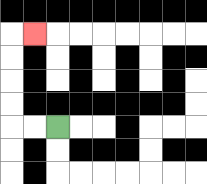{'start': '[2, 5]', 'end': '[1, 1]', 'path_directions': 'L,L,U,U,U,U,R', 'path_coordinates': '[[2, 5], [1, 5], [0, 5], [0, 4], [0, 3], [0, 2], [0, 1], [1, 1]]'}